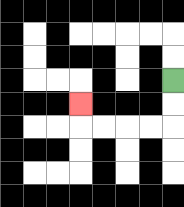{'start': '[7, 3]', 'end': '[3, 4]', 'path_directions': 'D,D,L,L,L,L,U', 'path_coordinates': '[[7, 3], [7, 4], [7, 5], [6, 5], [5, 5], [4, 5], [3, 5], [3, 4]]'}